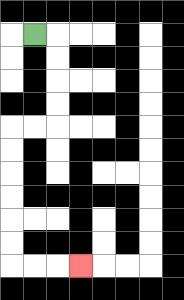{'start': '[1, 1]', 'end': '[3, 11]', 'path_directions': 'R,D,D,D,D,L,L,D,D,D,D,D,D,R,R,R', 'path_coordinates': '[[1, 1], [2, 1], [2, 2], [2, 3], [2, 4], [2, 5], [1, 5], [0, 5], [0, 6], [0, 7], [0, 8], [0, 9], [0, 10], [0, 11], [1, 11], [2, 11], [3, 11]]'}